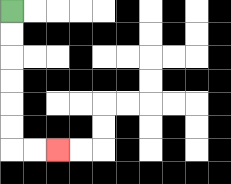{'start': '[0, 0]', 'end': '[2, 6]', 'path_directions': 'D,D,D,D,D,D,R,R', 'path_coordinates': '[[0, 0], [0, 1], [0, 2], [0, 3], [0, 4], [0, 5], [0, 6], [1, 6], [2, 6]]'}